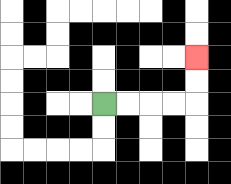{'start': '[4, 4]', 'end': '[8, 2]', 'path_directions': 'R,R,R,R,U,U', 'path_coordinates': '[[4, 4], [5, 4], [6, 4], [7, 4], [8, 4], [8, 3], [8, 2]]'}